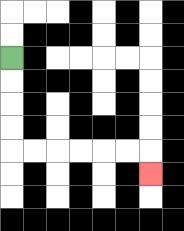{'start': '[0, 2]', 'end': '[6, 7]', 'path_directions': 'D,D,D,D,R,R,R,R,R,R,D', 'path_coordinates': '[[0, 2], [0, 3], [0, 4], [0, 5], [0, 6], [1, 6], [2, 6], [3, 6], [4, 6], [5, 6], [6, 6], [6, 7]]'}